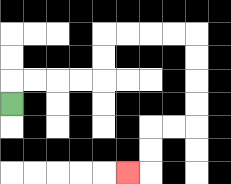{'start': '[0, 4]', 'end': '[5, 7]', 'path_directions': 'U,R,R,R,R,U,U,R,R,R,R,D,D,D,D,L,L,D,D,L', 'path_coordinates': '[[0, 4], [0, 3], [1, 3], [2, 3], [3, 3], [4, 3], [4, 2], [4, 1], [5, 1], [6, 1], [7, 1], [8, 1], [8, 2], [8, 3], [8, 4], [8, 5], [7, 5], [6, 5], [6, 6], [6, 7], [5, 7]]'}